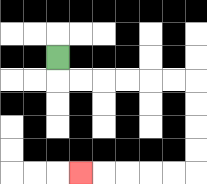{'start': '[2, 2]', 'end': '[3, 7]', 'path_directions': 'D,R,R,R,R,R,R,D,D,D,D,L,L,L,L,L', 'path_coordinates': '[[2, 2], [2, 3], [3, 3], [4, 3], [5, 3], [6, 3], [7, 3], [8, 3], [8, 4], [8, 5], [8, 6], [8, 7], [7, 7], [6, 7], [5, 7], [4, 7], [3, 7]]'}